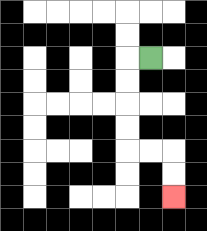{'start': '[6, 2]', 'end': '[7, 8]', 'path_directions': 'L,D,D,D,D,R,R,D,D', 'path_coordinates': '[[6, 2], [5, 2], [5, 3], [5, 4], [5, 5], [5, 6], [6, 6], [7, 6], [7, 7], [7, 8]]'}